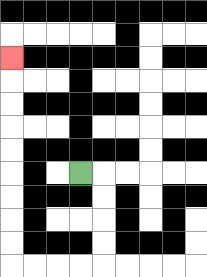{'start': '[3, 7]', 'end': '[0, 2]', 'path_directions': 'R,D,D,D,D,L,L,L,L,U,U,U,U,U,U,U,U,U', 'path_coordinates': '[[3, 7], [4, 7], [4, 8], [4, 9], [4, 10], [4, 11], [3, 11], [2, 11], [1, 11], [0, 11], [0, 10], [0, 9], [0, 8], [0, 7], [0, 6], [0, 5], [0, 4], [0, 3], [0, 2]]'}